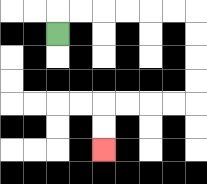{'start': '[2, 1]', 'end': '[4, 6]', 'path_directions': 'U,R,R,R,R,R,R,D,D,D,D,L,L,L,L,D,D', 'path_coordinates': '[[2, 1], [2, 0], [3, 0], [4, 0], [5, 0], [6, 0], [7, 0], [8, 0], [8, 1], [8, 2], [8, 3], [8, 4], [7, 4], [6, 4], [5, 4], [4, 4], [4, 5], [4, 6]]'}